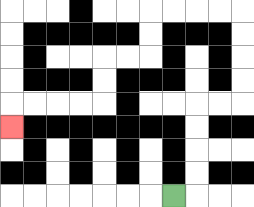{'start': '[7, 8]', 'end': '[0, 5]', 'path_directions': 'R,U,U,U,U,R,R,U,U,U,U,L,L,L,L,D,D,L,L,D,D,L,L,L,L,D', 'path_coordinates': '[[7, 8], [8, 8], [8, 7], [8, 6], [8, 5], [8, 4], [9, 4], [10, 4], [10, 3], [10, 2], [10, 1], [10, 0], [9, 0], [8, 0], [7, 0], [6, 0], [6, 1], [6, 2], [5, 2], [4, 2], [4, 3], [4, 4], [3, 4], [2, 4], [1, 4], [0, 4], [0, 5]]'}